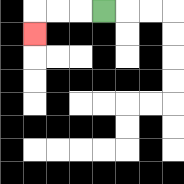{'start': '[4, 0]', 'end': '[1, 1]', 'path_directions': 'L,L,L,D', 'path_coordinates': '[[4, 0], [3, 0], [2, 0], [1, 0], [1, 1]]'}